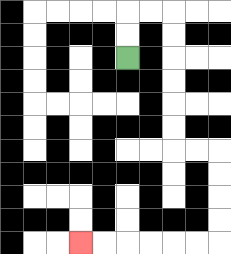{'start': '[5, 2]', 'end': '[3, 10]', 'path_directions': 'U,U,R,R,D,D,D,D,D,D,R,R,D,D,D,D,L,L,L,L,L,L', 'path_coordinates': '[[5, 2], [5, 1], [5, 0], [6, 0], [7, 0], [7, 1], [7, 2], [7, 3], [7, 4], [7, 5], [7, 6], [8, 6], [9, 6], [9, 7], [9, 8], [9, 9], [9, 10], [8, 10], [7, 10], [6, 10], [5, 10], [4, 10], [3, 10]]'}